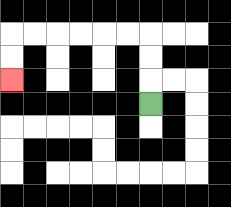{'start': '[6, 4]', 'end': '[0, 3]', 'path_directions': 'U,U,U,L,L,L,L,L,L,D,D', 'path_coordinates': '[[6, 4], [6, 3], [6, 2], [6, 1], [5, 1], [4, 1], [3, 1], [2, 1], [1, 1], [0, 1], [0, 2], [0, 3]]'}